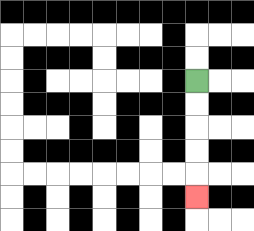{'start': '[8, 3]', 'end': '[8, 8]', 'path_directions': 'D,D,D,D,D', 'path_coordinates': '[[8, 3], [8, 4], [8, 5], [8, 6], [8, 7], [8, 8]]'}